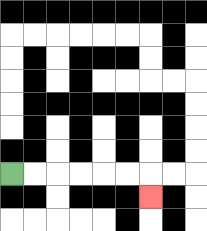{'start': '[0, 7]', 'end': '[6, 8]', 'path_directions': 'R,R,R,R,R,R,D', 'path_coordinates': '[[0, 7], [1, 7], [2, 7], [3, 7], [4, 7], [5, 7], [6, 7], [6, 8]]'}